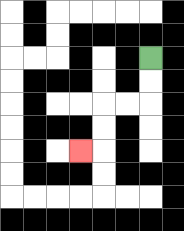{'start': '[6, 2]', 'end': '[3, 6]', 'path_directions': 'D,D,L,L,D,D,L', 'path_coordinates': '[[6, 2], [6, 3], [6, 4], [5, 4], [4, 4], [4, 5], [4, 6], [3, 6]]'}